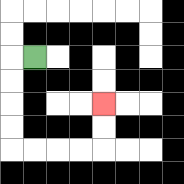{'start': '[1, 2]', 'end': '[4, 4]', 'path_directions': 'L,D,D,D,D,R,R,R,R,U,U', 'path_coordinates': '[[1, 2], [0, 2], [0, 3], [0, 4], [0, 5], [0, 6], [1, 6], [2, 6], [3, 6], [4, 6], [4, 5], [4, 4]]'}